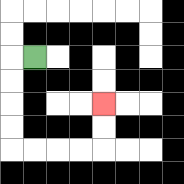{'start': '[1, 2]', 'end': '[4, 4]', 'path_directions': 'L,D,D,D,D,R,R,R,R,U,U', 'path_coordinates': '[[1, 2], [0, 2], [0, 3], [0, 4], [0, 5], [0, 6], [1, 6], [2, 6], [3, 6], [4, 6], [4, 5], [4, 4]]'}